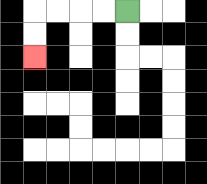{'start': '[5, 0]', 'end': '[1, 2]', 'path_directions': 'L,L,L,L,D,D', 'path_coordinates': '[[5, 0], [4, 0], [3, 0], [2, 0], [1, 0], [1, 1], [1, 2]]'}